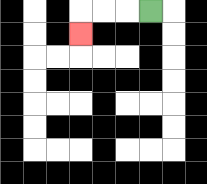{'start': '[6, 0]', 'end': '[3, 1]', 'path_directions': 'L,L,L,D', 'path_coordinates': '[[6, 0], [5, 0], [4, 0], [3, 0], [3, 1]]'}